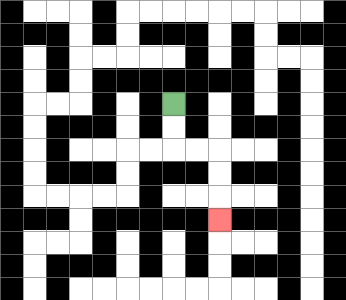{'start': '[7, 4]', 'end': '[9, 9]', 'path_directions': 'D,D,R,R,D,D,D', 'path_coordinates': '[[7, 4], [7, 5], [7, 6], [8, 6], [9, 6], [9, 7], [9, 8], [9, 9]]'}